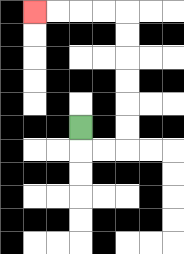{'start': '[3, 5]', 'end': '[1, 0]', 'path_directions': 'D,R,R,U,U,U,U,U,U,L,L,L,L', 'path_coordinates': '[[3, 5], [3, 6], [4, 6], [5, 6], [5, 5], [5, 4], [5, 3], [5, 2], [5, 1], [5, 0], [4, 0], [3, 0], [2, 0], [1, 0]]'}